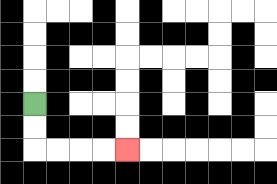{'start': '[1, 4]', 'end': '[5, 6]', 'path_directions': 'D,D,R,R,R,R', 'path_coordinates': '[[1, 4], [1, 5], [1, 6], [2, 6], [3, 6], [4, 6], [5, 6]]'}